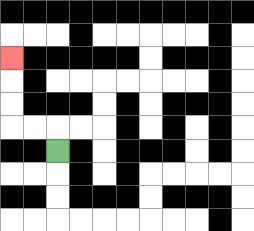{'start': '[2, 6]', 'end': '[0, 2]', 'path_directions': 'U,L,L,U,U,U', 'path_coordinates': '[[2, 6], [2, 5], [1, 5], [0, 5], [0, 4], [0, 3], [0, 2]]'}